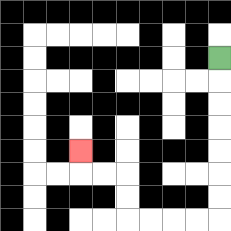{'start': '[9, 2]', 'end': '[3, 6]', 'path_directions': 'D,D,D,D,D,D,D,L,L,L,L,U,U,L,L,U', 'path_coordinates': '[[9, 2], [9, 3], [9, 4], [9, 5], [9, 6], [9, 7], [9, 8], [9, 9], [8, 9], [7, 9], [6, 9], [5, 9], [5, 8], [5, 7], [4, 7], [3, 7], [3, 6]]'}